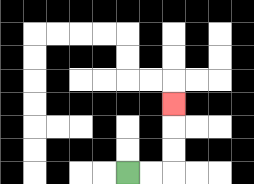{'start': '[5, 7]', 'end': '[7, 4]', 'path_directions': 'R,R,U,U,U', 'path_coordinates': '[[5, 7], [6, 7], [7, 7], [7, 6], [7, 5], [7, 4]]'}